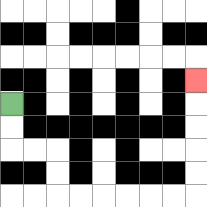{'start': '[0, 4]', 'end': '[8, 3]', 'path_directions': 'D,D,R,R,D,D,R,R,R,R,R,R,U,U,U,U,U', 'path_coordinates': '[[0, 4], [0, 5], [0, 6], [1, 6], [2, 6], [2, 7], [2, 8], [3, 8], [4, 8], [5, 8], [6, 8], [7, 8], [8, 8], [8, 7], [8, 6], [8, 5], [8, 4], [8, 3]]'}